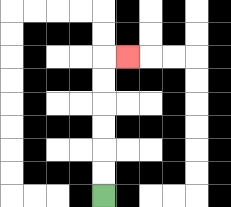{'start': '[4, 8]', 'end': '[5, 2]', 'path_directions': 'U,U,U,U,U,U,R', 'path_coordinates': '[[4, 8], [4, 7], [4, 6], [4, 5], [4, 4], [4, 3], [4, 2], [5, 2]]'}